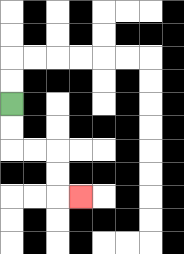{'start': '[0, 4]', 'end': '[3, 8]', 'path_directions': 'D,D,R,R,D,D,R', 'path_coordinates': '[[0, 4], [0, 5], [0, 6], [1, 6], [2, 6], [2, 7], [2, 8], [3, 8]]'}